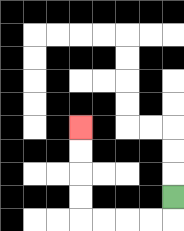{'start': '[7, 8]', 'end': '[3, 5]', 'path_directions': 'D,L,L,L,L,U,U,U,U', 'path_coordinates': '[[7, 8], [7, 9], [6, 9], [5, 9], [4, 9], [3, 9], [3, 8], [3, 7], [3, 6], [3, 5]]'}